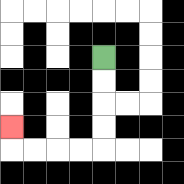{'start': '[4, 2]', 'end': '[0, 5]', 'path_directions': 'D,D,D,D,L,L,L,L,U', 'path_coordinates': '[[4, 2], [4, 3], [4, 4], [4, 5], [4, 6], [3, 6], [2, 6], [1, 6], [0, 6], [0, 5]]'}